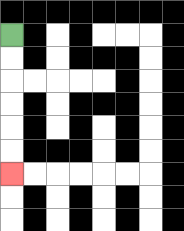{'start': '[0, 1]', 'end': '[0, 7]', 'path_directions': 'D,D,D,D,D,D', 'path_coordinates': '[[0, 1], [0, 2], [0, 3], [0, 4], [0, 5], [0, 6], [0, 7]]'}